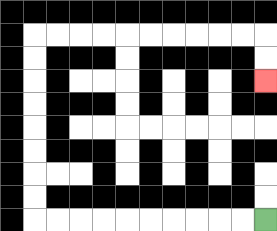{'start': '[11, 9]', 'end': '[11, 3]', 'path_directions': 'L,L,L,L,L,L,L,L,L,L,U,U,U,U,U,U,U,U,R,R,R,R,R,R,R,R,R,R,D,D', 'path_coordinates': '[[11, 9], [10, 9], [9, 9], [8, 9], [7, 9], [6, 9], [5, 9], [4, 9], [3, 9], [2, 9], [1, 9], [1, 8], [1, 7], [1, 6], [1, 5], [1, 4], [1, 3], [1, 2], [1, 1], [2, 1], [3, 1], [4, 1], [5, 1], [6, 1], [7, 1], [8, 1], [9, 1], [10, 1], [11, 1], [11, 2], [11, 3]]'}